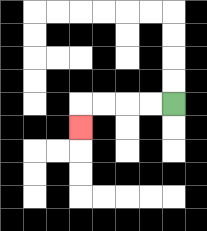{'start': '[7, 4]', 'end': '[3, 5]', 'path_directions': 'L,L,L,L,D', 'path_coordinates': '[[7, 4], [6, 4], [5, 4], [4, 4], [3, 4], [3, 5]]'}